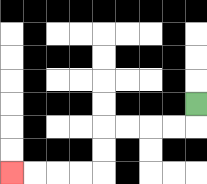{'start': '[8, 4]', 'end': '[0, 7]', 'path_directions': 'D,L,L,L,L,D,D,L,L,L,L', 'path_coordinates': '[[8, 4], [8, 5], [7, 5], [6, 5], [5, 5], [4, 5], [4, 6], [4, 7], [3, 7], [2, 7], [1, 7], [0, 7]]'}